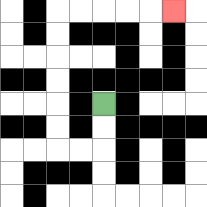{'start': '[4, 4]', 'end': '[7, 0]', 'path_directions': 'D,D,L,L,U,U,U,U,U,U,R,R,R,R,R', 'path_coordinates': '[[4, 4], [4, 5], [4, 6], [3, 6], [2, 6], [2, 5], [2, 4], [2, 3], [2, 2], [2, 1], [2, 0], [3, 0], [4, 0], [5, 0], [6, 0], [7, 0]]'}